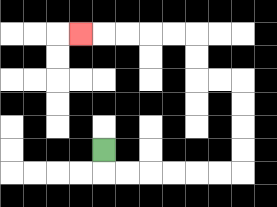{'start': '[4, 6]', 'end': '[3, 1]', 'path_directions': 'D,R,R,R,R,R,R,U,U,U,U,L,L,U,U,L,L,L,L,L', 'path_coordinates': '[[4, 6], [4, 7], [5, 7], [6, 7], [7, 7], [8, 7], [9, 7], [10, 7], [10, 6], [10, 5], [10, 4], [10, 3], [9, 3], [8, 3], [8, 2], [8, 1], [7, 1], [6, 1], [5, 1], [4, 1], [3, 1]]'}